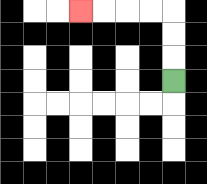{'start': '[7, 3]', 'end': '[3, 0]', 'path_directions': 'U,U,U,L,L,L,L', 'path_coordinates': '[[7, 3], [7, 2], [7, 1], [7, 0], [6, 0], [5, 0], [4, 0], [3, 0]]'}